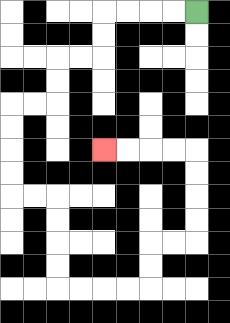{'start': '[8, 0]', 'end': '[4, 6]', 'path_directions': 'L,L,L,L,D,D,L,L,D,D,L,L,D,D,D,D,R,R,D,D,D,D,R,R,R,R,U,U,R,R,U,U,U,U,L,L,L,L', 'path_coordinates': '[[8, 0], [7, 0], [6, 0], [5, 0], [4, 0], [4, 1], [4, 2], [3, 2], [2, 2], [2, 3], [2, 4], [1, 4], [0, 4], [0, 5], [0, 6], [0, 7], [0, 8], [1, 8], [2, 8], [2, 9], [2, 10], [2, 11], [2, 12], [3, 12], [4, 12], [5, 12], [6, 12], [6, 11], [6, 10], [7, 10], [8, 10], [8, 9], [8, 8], [8, 7], [8, 6], [7, 6], [6, 6], [5, 6], [4, 6]]'}